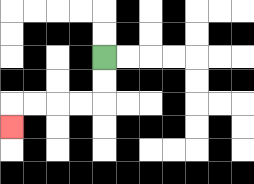{'start': '[4, 2]', 'end': '[0, 5]', 'path_directions': 'D,D,L,L,L,L,D', 'path_coordinates': '[[4, 2], [4, 3], [4, 4], [3, 4], [2, 4], [1, 4], [0, 4], [0, 5]]'}